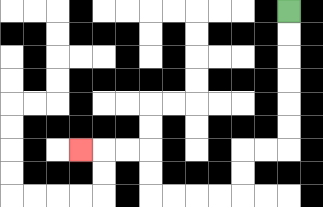{'start': '[12, 0]', 'end': '[3, 6]', 'path_directions': 'D,D,D,D,D,D,L,L,D,D,L,L,L,L,U,U,L,L,L', 'path_coordinates': '[[12, 0], [12, 1], [12, 2], [12, 3], [12, 4], [12, 5], [12, 6], [11, 6], [10, 6], [10, 7], [10, 8], [9, 8], [8, 8], [7, 8], [6, 8], [6, 7], [6, 6], [5, 6], [4, 6], [3, 6]]'}